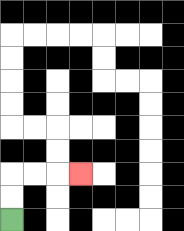{'start': '[0, 9]', 'end': '[3, 7]', 'path_directions': 'U,U,R,R,R', 'path_coordinates': '[[0, 9], [0, 8], [0, 7], [1, 7], [2, 7], [3, 7]]'}